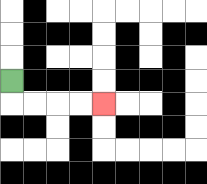{'start': '[0, 3]', 'end': '[4, 4]', 'path_directions': 'D,R,R,R,R', 'path_coordinates': '[[0, 3], [0, 4], [1, 4], [2, 4], [3, 4], [4, 4]]'}